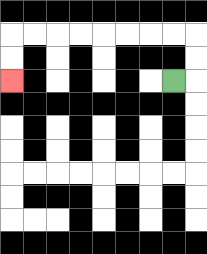{'start': '[7, 3]', 'end': '[0, 3]', 'path_directions': 'R,U,U,L,L,L,L,L,L,L,L,D,D', 'path_coordinates': '[[7, 3], [8, 3], [8, 2], [8, 1], [7, 1], [6, 1], [5, 1], [4, 1], [3, 1], [2, 1], [1, 1], [0, 1], [0, 2], [0, 3]]'}